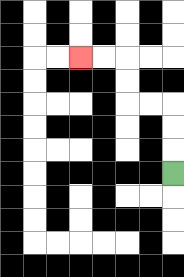{'start': '[7, 7]', 'end': '[3, 2]', 'path_directions': 'U,U,U,L,L,U,U,L,L', 'path_coordinates': '[[7, 7], [7, 6], [7, 5], [7, 4], [6, 4], [5, 4], [5, 3], [5, 2], [4, 2], [3, 2]]'}